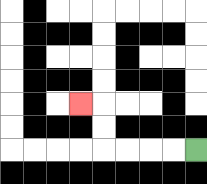{'start': '[8, 6]', 'end': '[3, 4]', 'path_directions': 'L,L,L,L,U,U,L', 'path_coordinates': '[[8, 6], [7, 6], [6, 6], [5, 6], [4, 6], [4, 5], [4, 4], [3, 4]]'}